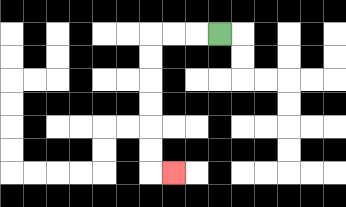{'start': '[9, 1]', 'end': '[7, 7]', 'path_directions': 'L,L,L,D,D,D,D,D,D,R', 'path_coordinates': '[[9, 1], [8, 1], [7, 1], [6, 1], [6, 2], [6, 3], [6, 4], [6, 5], [6, 6], [6, 7], [7, 7]]'}